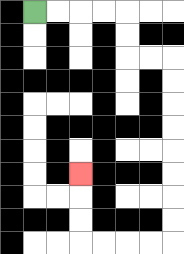{'start': '[1, 0]', 'end': '[3, 7]', 'path_directions': 'R,R,R,R,D,D,R,R,D,D,D,D,D,D,D,D,L,L,L,L,U,U,U', 'path_coordinates': '[[1, 0], [2, 0], [3, 0], [4, 0], [5, 0], [5, 1], [5, 2], [6, 2], [7, 2], [7, 3], [7, 4], [7, 5], [7, 6], [7, 7], [7, 8], [7, 9], [7, 10], [6, 10], [5, 10], [4, 10], [3, 10], [3, 9], [3, 8], [3, 7]]'}